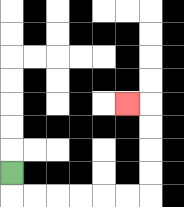{'start': '[0, 7]', 'end': '[5, 4]', 'path_directions': 'D,R,R,R,R,R,R,U,U,U,U,L', 'path_coordinates': '[[0, 7], [0, 8], [1, 8], [2, 8], [3, 8], [4, 8], [5, 8], [6, 8], [6, 7], [6, 6], [6, 5], [6, 4], [5, 4]]'}